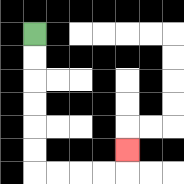{'start': '[1, 1]', 'end': '[5, 6]', 'path_directions': 'D,D,D,D,D,D,R,R,R,R,U', 'path_coordinates': '[[1, 1], [1, 2], [1, 3], [1, 4], [1, 5], [1, 6], [1, 7], [2, 7], [3, 7], [4, 7], [5, 7], [5, 6]]'}